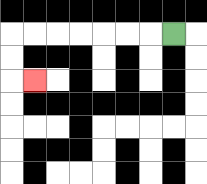{'start': '[7, 1]', 'end': '[1, 3]', 'path_directions': 'L,L,L,L,L,L,L,D,D,R', 'path_coordinates': '[[7, 1], [6, 1], [5, 1], [4, 1], [3, 1], [2, 1], [1, 1], [0, 1], [0, 2], [0, 3], [1, 3]]'}